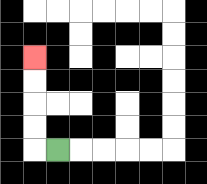{'start': '[2, 6]', 'end': '[1, 2]', 'path_directions': 'L,U,U,U,U', 'path_coordinates': '[[2, 6], [1, 6], [1, 5], [1, 4], [1, 3], [1, 2]]'}